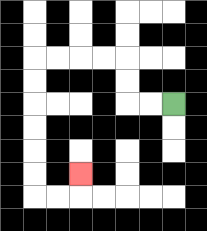{'start': '[7, 4]', 'end': '[3, 7]', 'path_directions': 'L,L,U,U,L,L,L,L,D,D,D,D,D,D,R,R,U', 'path_coordinates': '[[7, 4], [6, 4], [5, 4], [5, 3], [5, 2], [4, 2], [3, 2], [2, 2], [1, 2], [1, 3], [1, 4], [1, 5], [1, 6], [1, 7], [1, 8], [2, 8], [3, 8], [3, 7]]'}